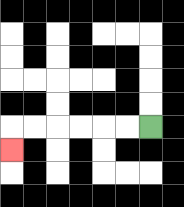{'start': '[6, 5]', 'end': '[0, 6]', 'path_directions': 'L,L,L,L,L,L,D', 'path_coordinates': '[[6, 5], [5, 5], [4, 5], [3, 5], [2, 5], [1, 5], [0, 5], [0, 6]]'}